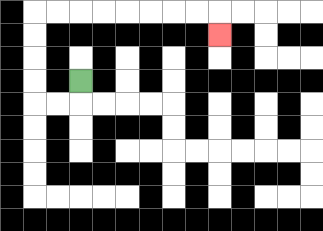{'start': '[3, 3]', 'end': '[9, 1]', 'path_directions': 'D,L,L,U,U,U,U,R,R,R,R,R,R,R,R,D', 'path_coordinates': '[[3, 3], [3, 4], [2, 4], [1, 4], [1, 3], [1, 2], [1, 1], [1, 0], [2, 0], [3, 0], [4, 0], [5, 0], [6, 0], [7, 0], [8, 0], [9, 0], [9, 1]]'}